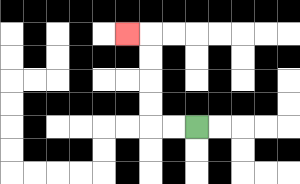{'start': '[8, 5]', 'end': '[5, 1]', 'path_directions': 'L,L,U,U,U,U,L', 'path_coordinates': '[[8, 5], [7, 5], [6, 5], [6, 4], [6, 3], [6, 2], [6, 1], [5, 1]]'}